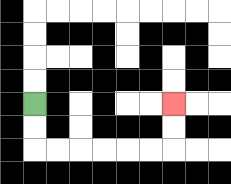{'start': '[1, 4]', 'end': '[7, 4]', 'path_directions': 'D,D,R,R,R,R,R,R,U,U', 'path_coordinates': '[[1, 4], [1, 5], [1, 6], [2, 6], [3, 6], [4, 6], [5, 6], [6, 6], [7, 6], [7, 5], [7, 4]]'}